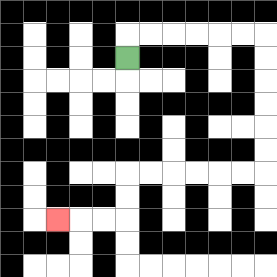{'start': '[5, 2]', 'end': '[2, 9]', 'path_directions': 'U,R,R,R,R,R,R,D,D,D,D,D,D,L,L,L,L,L,L,D,D,L,L,L', 'path_coordinates': '[[5, 2], [5, 1], [6, 1], [7, 1], [8, 1], [9, 1], [10, 1], [11, 1], [11, 2], [11, 3], [11, 4], [11, 5], [11, 6], [11, 7], [10, 7], [9, 7], [8, 7], [7, 7], [6, 7], [5, 7], [5, 8], [5, 9], [4, 9], [3, 9], [2, 9]]'}